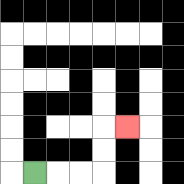{'start': '[1, 7]', 'end': '[5, 5]', 'path_directions': 'R,R,R,U,U,R', 'path_coordinates': '[[1, 7], [2, 7], [3, 7], [4, 7], [4, 6], [4, 5], [5, 5]]'}